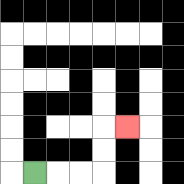{'start': '[1, 7]', 'end': '[5, 5]', 'path_directions': 'R,R,R,U,U,R', 'path_coordinates': '[[1, 7], [2, 7], [3, 7], [4, 7], [4, 6], [4, 5], [5, 5]]'}